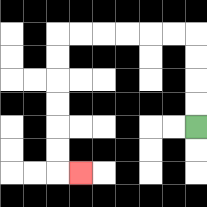{'start': '[8, 5]', 'end': '[3, 7]', 'path_directions': 'U,U,U,U,L,L,L,L,L,L,D,D,D,D,D,D,R', 'path_coordinates': '[[8, 5], [8, 4], [8, 3], [8, 2], [8, 1], [7, 1], [6, 1], [5, 1], [4, 1], [3, 1], [2, 1], [2, 2], [2, 3], [2, 4], [2, 5], [2, 6], [2, 7], [3, 7]]'}